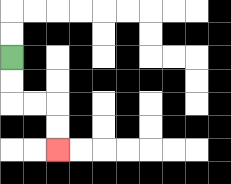{'start': '[0, 2]', 'end': '[2, 6]', 'path_directions': 'D,D,R,R,D,D', 'path_coordinates': '[[0, 2], [0, 3], [0, 4], [1, 4], [2, 4], [2, 5], [2, 6]]'}